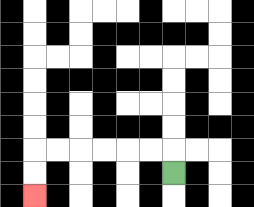{'start': '[7, 7]', 'end': '[1, 8]', 'path_directions': 'U,L,L,L,L,L,L,D,D', 'path_coordinates': '[[7, 7], [7, 6], [6, 6], [5, 6], [4, 6], [3, 6], [2, 6], [1, 6], [1, 7], [1, 8]]'}